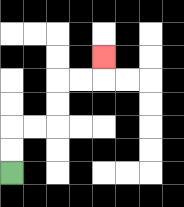{'start': '[0, 7]', 'end': '[4, 2]', 'path_directions': 'U,U,R,R,U,U,R,R,U', 'path_coordinates': '[[0, 7], [0, 6], [0, 5], [1, 5], [2, 5], [2, 4], [2, 3], [3, 3], [4, 3], [4, 2]]'}